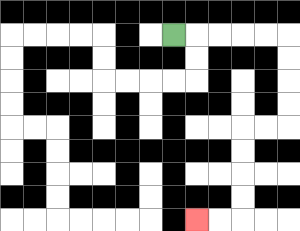{'start': '[7, 1]', 'end': '[8, 9]', 'path_directions': 'R,R,R,R,R,D,D,D,D,L,L,D,D,D,D,L,L', 'path_coordinates': '[[7, 1], [8, 1], [9, 1], [10, 1], [11, 1], [12, 1], [12, 2], [12, 3], [12, 4], [12, 5], [11, 5], [10, 5], [10, 6], [10, 7], [10, 8], [10, 9], [9, 9], [8, 9]]'}